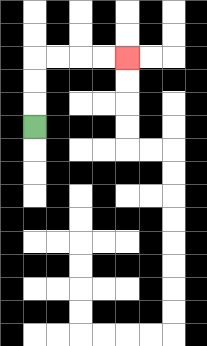{'start': '[1, 5]', 'end': '[5, 2]', 'path_directions': 'U,U,U,R,R,R,R', 'path_coordinates': '[[1, 5], [1, 4], [1, 3], [1, 2], [2, 2], [3, 2], [4, 2], [5, 2]]'}